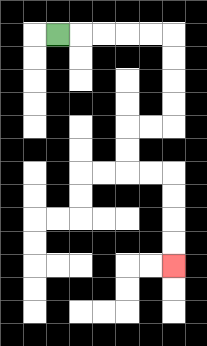{'start': '[2, 1]', 'end': '[7, 11]', 'path_directions': 'R,R,R,R,R,D,D,D,D,L,L,D,D,R,R,D,D,D,D', 'path_coordinates': '[[2, 1], [3, 1], [4, 1], [5, 1], [6, 1], [7, 1], [7, 2], [7, 3], [7, 4], [7, 5], [6, 5], [5, 5], [5, 6], [5, 7], [6, 7], [7, 7], [7, 8], [7, 9], [7, 10], [7, 11]]'}